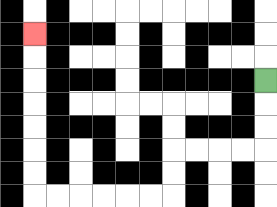{'start': '[11, 3]', 'end': '[1, 1]', 'path_directions': 'D,D,D,L,L,L,L,D,D,L,L,L,L,L,L,U,U,U,U,U,U,U', 'path_coordinates': '[[11, 3], [11, 4], [11, 5], [11, 6], [10, 6], [9, 6], [8, 6], [7, 6], [7, 7], [7, 8], [6, 8], [5, 8], [4, 8], [3, 8], [2, 8], [1, 8], [1, 7], [1, 6], [1, 5], [1, 4], [1, 3], [1, 2], [1, 1]]'}